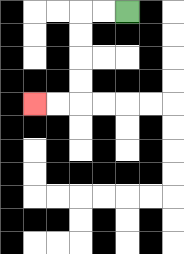{'start': '[5, 0]', 'end': '[1, 4]', 'path_directions': 'L,L,D,D,D,D,L,L', 'path_coordinates': '[[5, 0], [4, 0], [3, 0], [3, 1], [3, 2], [3, 3], [3, 4], [2, 4], [1, 4]]'}